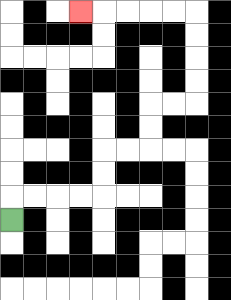{'start': '[0, 9]', 'end': '[3, 0]', 'path_directions': 'U,R,R,R,R,U,U,R,R,U,U,R,R,U,U,U,U,L,L,L,L,L', 'path_coordinates': '[[0, 9], [0, 8], [1, 8], [2, 8], [3, 8], [4, 8], [4, 7], [4, 6], [5, 6], [6, 6], [6, 5], [6, 4], [7, 4], [8, 4], [8, 3], [8, 2], [8, 1], [8, 0], [7, 0], [6, 0], [5, 0], [4, 0], [3, 0]]'}